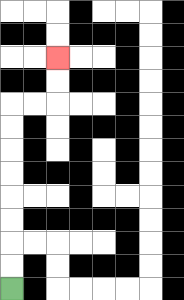{'start': '[0, 12]', 'end': '[2, 2]', 'path_directions': 'U,U,U,U,U,U,U,U,R,R,U,U', 'path_coordinates': '[[0, 12], [0, 11], [0, 10], [0, 9], [0, 8], [0, 7], [0, 6], [0, 5], [0, 4], [1, 4], [2, 4], [2, 3], [2, 2]]'}